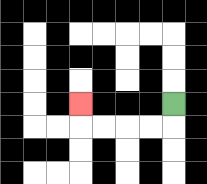{'start': '[7, 4]', 'end': '[3, 4]', 'path_directions': 'D,L,L,L,L,U', 'path_coordinates': '[[7, 4], [7, 5], [6, 5], [5, 5], [4, 5], [3, 5], [3, 4]]'}